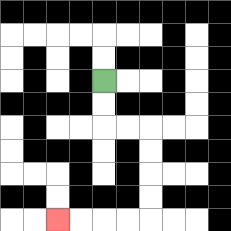{'start': '[4, 3]', 'end': '[2, 9]', 'path_directions': 'D,D,R,R,D,D,D,D,L,L,L,L', 'path_coordinates': '[[4, 3], [4, 4], [4, 5], [5, 5], [6, 5], [6, 6], [6, 7], [6, 8], [6, 9], [5, 9], [4, 9], [3, 9], [2, 9]]'}